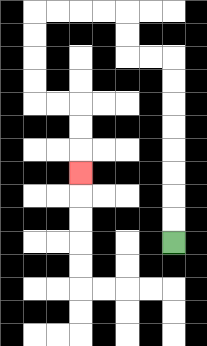{'start': '[7, 10]', 'end': '[3, 7]', 'path_directions': 'U,U,U,U,U,U,U,U,L,L,U,U,L,L,L,L,D,D,D,D,R,R,D,D,D', 'path_coordinates': '[[7, 10], [7, 9], [7, 8], [7, 7], [7, 6], [7, 5], [7, 4], [7, 3], [7, 2], [6, 2], [5, 2], [5, 1], [5, 0], [4, 0], [3, 0], [2, 0], [1, 0], [1, 1], [1, 2], [1, 3], [1, 4], [2, 4], [3, 4], [3, 5], [3, 6], [3, 7]]'}